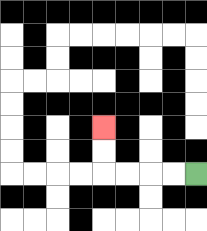{'start': '[8, 7]', 'end': '[4, 5]', 'path_directions': 'L,L,L,L,U,U', 'path_coordinates': '[[8, 7], [7, 7], [6, 7], [5, 7], [4, 7], [4, 6], [4, 5]]'}